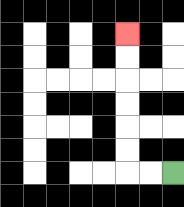{'start': '[7, 7]', 'end': '[5, 1]', 'path_directions': 'L,L,U,U,U,U,U,U', 'path_coordinates': '[[7, 7], [6, 7], [5, 7], [5, 6], [5, 5], [5, 4], [5, 3], [5, 2], [5, 1]]'}